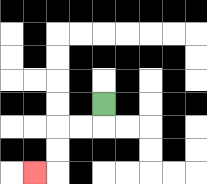{'start': '[4, 4]', 'end': '[1, 7]', 'path_directions': 'D,L,L,D,D,L', 'path_coordinates': '[[4, 4], [4, 5], [3, 5], [2, 5], [2, 6], [2, 7], [1, 7]]'}